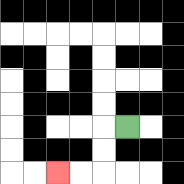{'start': '[5, 5]', 'end': '[2, 7]', 'path_directions': 'L,D,D,L,L', 'path_coordinates': '[[5, 5], [4, 5], [4, 6], [4, 7], [3, 7], [2, 7]]'}